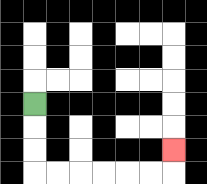{'start': '[1, 4]', 'end': '[7, 6]', 'path_directions': 'D,D,D,R,R,R,R,R,R,U', 'path_coordinates': '[[1, 4], [1, 5], [1, 6], [1, 7], [2, 7], [3, 7], [4, 7], [5, 7], [6, 7], [7, 7], [7, 6]]'}